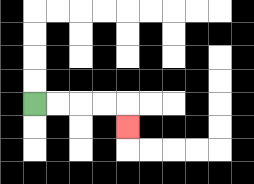{'start': '[1, 4]', 'end': '[5, 5]', 'path_directions': 'R,R,R,R,D', 'path_coordinates': '[[1, 4], [2, 4], [3, 4], [4, 4], [5, 4], [5, 5]]'}